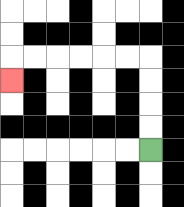{'start': '[6, 6]', 'end': '[0, 3]', 'path_directions': 'U,U,U,U,L,L,L,L,L,L,D', 'path_coordinates': '[[6, 6], [6, 5], [6, 4], [6, 3], [6, 2], [5, 2], [4, 2], [3, 2], [2, 2], [1, 2], [0, 2], [0, 3]]'}